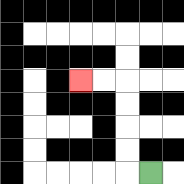{'start': '[6, 7]', 'end': '[3, 3]', 'path_directions': 'L,U,U,U,U,L,L', 'path_coordinates': '[[6, 7], [5, 7], [5, 6], [5, 5], [5, 4], [5, 3], [4, 3], [3, 3]]'}